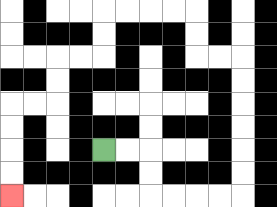{'start': '[4, 6]', 'end': '[0, 8]', 'path_directions': 'R,R,D,D,R,R,R,R,U,U,U,U,U,U,L,L,U,U,L,L,L,L,D,D,L,L,D,D,L,L,D,D,D,D', 'path_coordinates': '[[4, 6], [5, 6], [6, 6], [6, 7], [6, 8], [7, 8], [8, 8], [9, 8], [10, 8], [10, 7], [10, 6], [10, 5], [10, 4], [10, 3], [10, 2], [9, 2], [8, 2], [8, 1], [8, 0], [7, 0], [6, 0], [5, 0], [4, 0], [4, 1], [4, 2], [3, 2], [2, 2], [2, 3], [2, 4], [1, 4], [0, 4], [0, 5], [0, 6], [0, 7], [0, 8]]'}